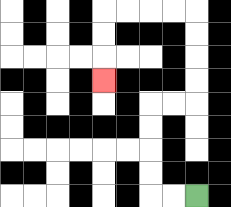{'start': '[8, 8]', 'end': '[4, 3]', 'path_directions': 'L,L,U,U,U,U,R,R,U,U,U,U,L,L,L,L,D,D,D', 'path_coordinates': '[[8, 8], [7, 8], [6, 8], [6, 7], [6, 6], [6, 5], [6, 4], [7, 4], [8, 4], [8, 3], [8, 2], [8, 1], [8, 0], [7, 0], [6, 0], [5, 0], [4, 0], [4, 1], [4, 2], [4, 3]]'}